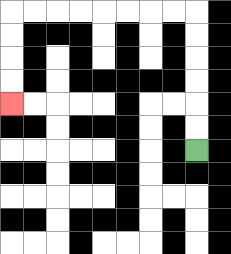{'start': '[8, 6]', 'end': '[0, 4]', 'path_directions': 'U,U,U,U,U,U,L,L,L,L,L,L,L,L,D,D,D,D', 'path_coordinates': '[[8, 6], [8, 5], [8, 4], [8, 3], [8, 2], [8, 1], [8, 0], [7, 0], [6, 0], [5, 0], [4, 0], [3, 0], [2, 0], [1, 0], [0, 0], [0, 1], [0, 2], [0, 3], [0, 4]]'}